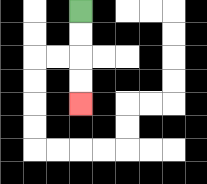{'start': '[3, 0]', 'end': '[3, 4]', 'path_directions': 'D,D,D,D', 'path_coordinates': '[[3, 0], [3, 1], [3, 2], [3, 3], [3, 4]]'}